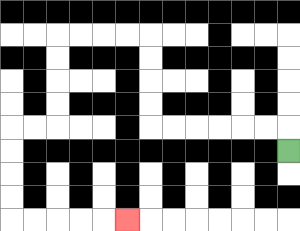{'start': '[12, 6]', 'end': '[5, 9]', 'path_directions': 'U,L,L,L,L,L,L,U,U,U,U,L,L,L,L,D,D,D,D,L,L,D,D,D,D,R,R,R,R,R', 'path_coordinates': '[[12, 6], [12, 5], [11, 5], [10, 5], [9, 5], [8, 5], [7, 5], [6, 5], [6, 4], [6, 3], [6, 2], [6, 1], [5, 1], [4, 1], [3, 1], [2, 1], [2, 2], [2, 3], [2, 4], [2, 5], [1, 5], [0, 5], [0, 6], [0, 7], [0, 8], [0, 9], [1, 9], [2, 9], [3, 9], [4, 9], [5, 9]]'}